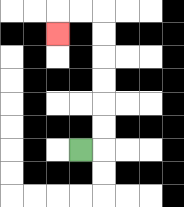{'start': '[3, 6]', 'end': '[2, 1]', 'path_directions': 'R,U,U,U,U,U,U,L,L,D', 'path_coordinates': '[[3, 6], [4, 6], [4, 5], [4, 4], [4, 3], [4, 2], [4, 1], [4, 0], [3, 0], [2, 0], [2, 1]]'}